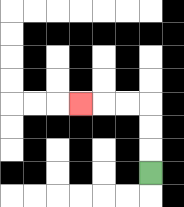{'start': '[6, 7]', 'end': '[3, 4]', 'path_directions': 'U,U,U,L,L,L', 'path_coordinates': '[[6, 7], [6, 6], [6, 5], [6, 4], [5, 4], [4, 4], [3, 4]]'}